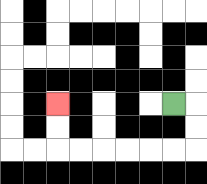{'start': '[7, 4]', 'end': '[2, 4]', 'path_directions': 'R,D,D,L,L,L,L,L,L,U,U', 'path_coordinates': '[[7, 4], [8, 4], [8, 5], [8, 6], [7, 6], [6, 6], [5, 6], [4, 6], [3, 6], [2, 6], [2, 5], [2, 4]]'}